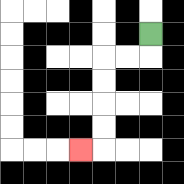{'start': '[6, 1]', 'end': '[3, 6]', 'path_directions': 'D,L,L,D,D,D,D,L', 'path_coordinates': '[[6, 1], [6, 2], [5, 2], [4, 2], [4, 3], [4, 4], [4, 5], [4, 6], [3, 6]]'}